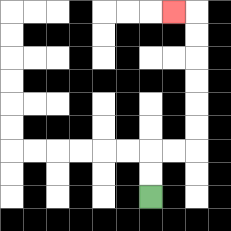{'start': '[6, 8]', 'end': '[7, 0]', 'path_directions': 'U,U,R,R,U,U,U,U,U,U,L', 'path_coordinates': '[[6, 8], [6, 7], [6, 6], [7, 6], [8, 6], [8, 5], [8, 4], [8, 3], [8, 2], [8, 1], [8, 0], [7, 0]]'}